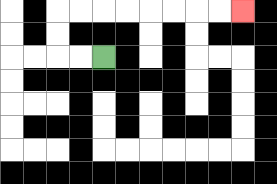{'start': '[4, 2]', 'end': '[10, 0]', 'path_directions': 'L,L,U,U,R,R,R,R,R,R,R,R', 'path_coordinates': '[[4, 2], [3, 2], [2, 2], [2, 1], [2, 0], [3, 0], [4, 0], [5, 0], [6, 0], [7, 0], [8, 0], [9, 0], [10, 0]]'}